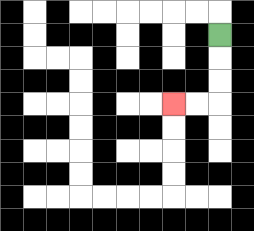{'start': '[9, 1]', 'end': '[7, 4]', 'path_directions': 'D,D,D,L,L', 'path_coordinates': '[[9, 1], [9, 2], [9, 3], [9, 4], [8, 4], [7, 4]]'}